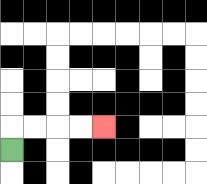{'start': '[0, 6]', 'end': '[4, 5]', 'path_directions': 'U,R,R,R,R', 'path_coordinates': '[[0, 6], [0, 5], [1, 5], [2, 5], [3, 5], [4, 5]]'}